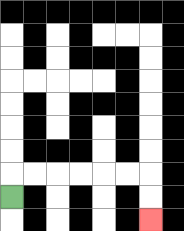{'start': '[0, 8]', 'end': '[6, 9]', 'path_directions': 'U,R,R,R,R,R,R,D,D', 'path_coordinates': '[[0, 8], [0, 7], [1, 7], [2, 7], [3, 7], [4, 7], [5, 7], [6, 7], [6, 8], [6, 9]]'}